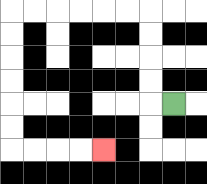{'start': '[7, 4]', 'end': '[4, 6]', 'path_directions': 'L,U,U,U,U,L,L,L,L,L,L,D,D,D,D,D,D,R,R,R,R', 'path_coordinates': '[[7, 4], [6, 4], [6, 3], [6, 2], [6, 1], [6, 0], [5, 0], [4, 0], [3, 0], [2, 0], [1, 0], [0, 0], [0, 1], [0, 2], [0, 3], [0, 4], [0, 5], [0, 6], [1, 6], [2, 6], [3, 6], [4, 6]]'}